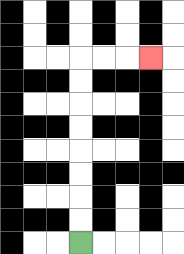{'start': '[3, 10]', 'end': '[6, 2]', 'path_directions': 'U,U,U,U,U,U,U,U,R,R,R', 'path_coordinates': '[[3, 10], [3, 9], [3, 8], [3, 7], [3, 6], [3, 5], [3, 4], [3, 3], [3, 2], [4, 2], [5, 2], [6, 2]]'}